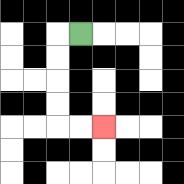{'start': '[3, 1]', 'end': '[4, 5]', 'path_directions': 'L,D,D,D,D,R,R', 'path_coordinates': '[[3, 1], [2, 1], [2, 2], [2, 3], [2, 4], [2, 5], [3, 5], [4, 5]]'}